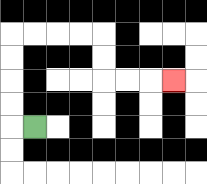{'start': '[1, 5]', 'end': '[7, 3]', 'path_directions': 'L,U,U,U,U,R,R,R,R,D,D,R,R,R', 'path_coordinates': '[[1, 5], [0, 5], [0, 4], [0, 3], [0, 2], [0, 1], [1, 1], [2, 1], [3, 1], [4, 1], [4, 2], [4, 3], [5, 3], [6, 3], [7, 3]]'}